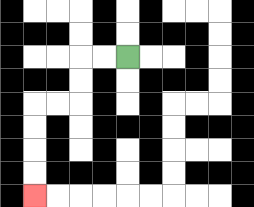{'start': '[5, 2]', 'end': '[1, 8]', 'path_directions': 'L,L,D,D,L,L,D,D,D,D', 'path_coordinates': '[[5, 2], [4, 2], [3, 2], [3, 3], [3, 4], [2, 4], [1, 4], [1, 5], [1, 6], [1, 7], [1, 8]]'}